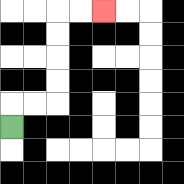{'start': '[0, 5]', 'end': '[4, 0]', 'path_directions': 'U,R,R,U,U,U,U,R,R', 'path_coordinates': '[[0, 5], [0, 4], [1, 4], [2, 4], [2, 3], [2, 2], [2, 1], [2, 0], [3, 0], [4, 0]]'}